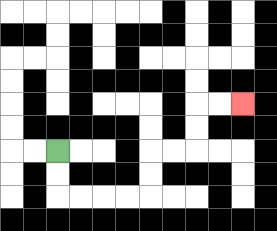{'start': '[2, 6]', 'end': '[10, 4]', 'path_directions': 'D,D,R,R,R,R,U,U,R,R,U,U,R,R', 'path_coordinates': '[[2, 6], [2, 7], [2, 8], [3, 8], [4, 8], [5, 8], [6, 8], [6, 7], [6, 6], [7, 6], [8, 6], [8, 5], [8, 4], [9, 4], [10, 4]]'}